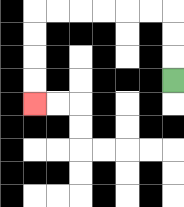{'start': '[7, 3]', 'end': '[1, 4]', 'path_directions': 'U,U,U,L,L,L,L,L,L,D,D,D,D', 'path_coordinates': '[[7, 3], [7, 2], [7, 1], [7, 0], [6, 0], [5, 0], [4, 0], [3, 0], [2, 0], [1, 0], [1, 1], [1, 2], [1, 3], [1, 4]]'}